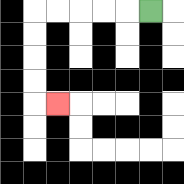{'start': '[6, 0]', 'end': '[2, 4]', 'path_directions': 'L,L,L,L,L,D,D,D,D,R', 'path_coordinates': '[[6, 0], [5, 0], [4, 0], [3, 0], [2, 0], [1, 0], [1, 1], [1, 2], [1, 3], [1, 4], [2, 4]]'}